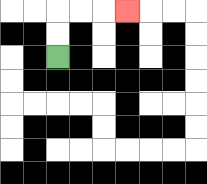{'start': '[2, 2]', 'end': '[5, 0]', 'path_directions': 'U,U,R,R,R', 'path_coordinates': '[[2, 2], [2, 1], [2, 0], [3, 0], [4, 0], [5, 0]]'}